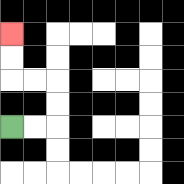{'start': '[0, 5]', 'end': '[0, 1]', 'path_directions': 'R,R,U,U,L,L,U,U', 'path_coordinates': '[[0, 5], [1, 5], [2, 5], [2, 4], [2, 3], [1, 3], [0, 3], [0, 2], [0, 1]]'}